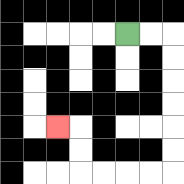{'start': '[5, 1]', 'end': '[2, 5]', 'path_directions': 'R,R,D,D,D,D,D,D,L,L,L,L,U,U,L', 'path_coordinates': '[[5, 1], [6, 1], [7, 1], [7, 2], [7, 3], [7, 4], [7, 5], [7, 6], [7, 7], [6, 7], [5, 7], [4, 7], [3, 7], [3, 6], [3, 5], [2, 5]]'}